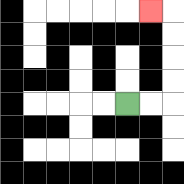{'start': '[5, 4]', 'end': '[6, 0]', 'path_directions': 'R,R,U,U,U,U,L', 'path_coordinates': '[[5, 4], [6, 4], [7, 4], [7, 3], [7, 2], [7, 1], [7, 0], [6, 0]]'}